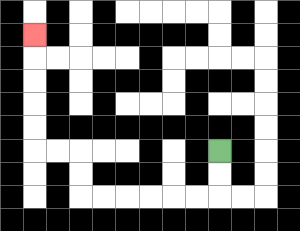{'start': '[9, 6]', 'end': '[1, 1]', 'path_directions': 'D,D,L,L,L,L,L,L,U,U,L,L,U,U,U,U,U', 'path_coordinates': '[[9, 6], [9, 7], [9, 8], [8, 8], [7, 8], [6, 8], [5, 8], [4, 8], [3, 8], [3, 7], [3, 6], [2, 6], [1, 6], [1, 5], [1, 4], [1, 3], [1, 2], [1, 1]]'}